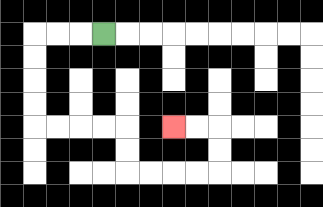{'start': '[4, 1]', 'end': '[7, 5]', 'path_directions': 'L,L,L,D,D,D,D,R,R,R,R,D,D,R,R,R,R,U,U,L,L', 'path_coordinates': '[[4, 1], [3, 1], [2, 1], [1, 1], [1, 2], [1, 3], [1, 4], [1, 5], [2, 5], [3, 5], [4, 5], [5, 5], [5, 6], [5, 7], [6, 7], [7, 7], [8, 7], [9, 7], [9, 6], [9, 5], [8, 5], [7, 5]]'}